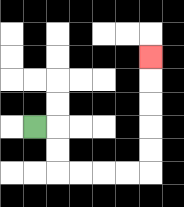{'start': '[1, 5]', 'end': '[6, 2]', 'path_directions': 'R,D,D,R,R,R,R,U,U,U,U,U', 'path_coordinates': '[[1, 5], [2, 5], [2, 6], [2, 7], [3, 7], [4, 7], [5, 7], [6, 7], [6, 6], [6, 5], [6, 4], [6, 3], [6, 2]]'}